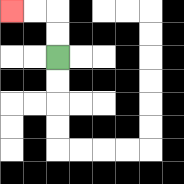{'start': '[2, 2]', 'end': '[0, 0]', 'path_directions': 'U,U,L,L', 'path_coordinates': '[[2, 2], [2, 1], [2, 0], [1, 0], [0, 0]]'}